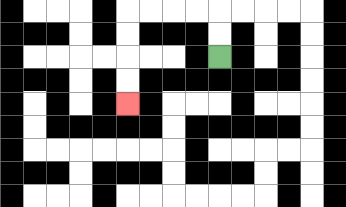{'start': '[9, 2]', 'end': '[5, 4]', 'path_directions': 'U,U,L,L,L,L,D,D,D,D', 'path_coordinates': '[[9, 2], [9, 1], [9, 0], [8, 0], [7, 0], [6, 0], [5, 0], [5, 1], [5, 2], [5, 3], [5, 4]]'}